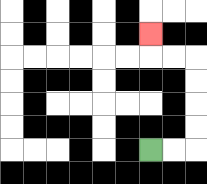{'start': '[6, 6]', 'end': '[6, 1]', 'path_directions': 'R,R,U,U,U,U,L,L,U', 'path_coordinates': '[[6, 6], [7, 6], [8, 6], [8, 5], [8, 4], [8, 3], [8, 2], [7, 2], [6, 2], [6, 1]]'}